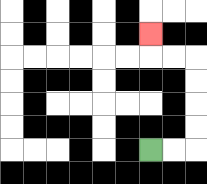{'start': '[6, 6]', 'end': '[6, 1]', 'path_directions': 'R,R,U,U,U,U,L,L,U', 'path_coordinates': '[[6, 6], [7, 6], [8, 6], [8, 5], [8, 4], [8, 3], [8, 2], [7, 2], [6, 2], [6, 1]]'}